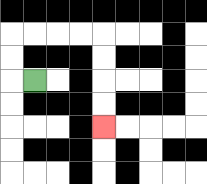{'start': '[1, 3]', 'end': '[4, 5]', 'path_directions': 'L,U,U,R,R,R,R,D,D,D,D', 'path_coordinates': '[[1, 3], [0, 3], [0, 2], [0, 1], [1, 1], [2, 1], [3, 1], [4, 1], [4, 2], [4, 3], [4, 4], [4, 5]]'}